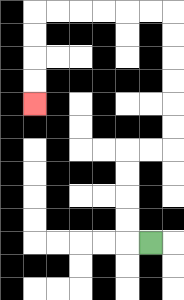{'start': '[6, 10]', 'end': '[1, 4]', 'path_directions': 'L,U,U,U,U,R,R,U,U,U,U,U,U,L,L,L,L,L,L,D,D,D,D', 'path_coordinates': '[[6, 10], [5, 10], [5, 9], [5, 8], [5, 7], [5, 6], [6, 6], [7, 6], [7, 5], [7, 4], [7, 3], [7, 2], [7, 1], [7, 0], [6, 0], [5, 0], [4, 0], [3, 0], [2, 0], [1, 0], [1, 1], [1, 2], [1, 3], [1, 4]]'}